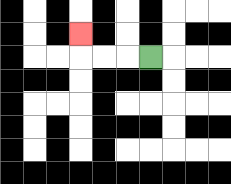{'start': '[6, 2]', 'end': '[3, 1]', 'path_directions': 'L,L,L,U', 'path_coordinates': '[[6, 2], [5, 2], [4, 2], [3, 2], [3, 1]]'}